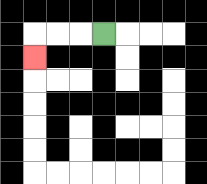{'start': '[4, 1]', 'end': '[1, 2]', 'path_directions': 'L,L,L,D', 'path_coordinates': '[[4, 1], [3, 1], [2, 1], [1, 1], [1, 2]]'}